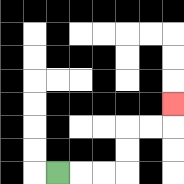{'start': '[2, 7]', 'end': '[7, 4]', 'path_directions': 'R,R,R,U,U,R,R,U', 'path_coordinates': '[[2, 7], [3, 7], [4, 7], [5, 7], [5, 6], [5, 5], [6, 5], [7, 5], [7, 4]]'}